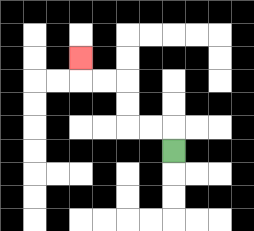{'start': '[7, 6]', 'end': '[3, 2]', 'path_directions': 'U,L,L,U,U,L,L,U', 'path_coordinates': '[[7, 6], [7, 5], [6, 5], [5, 5], [5, 4], [5, 3], [4, 3], [3, 3], [3, 2]]'}